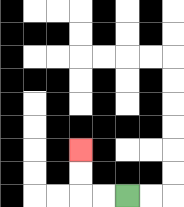{'start': '[5, 8]', 'end': '[3, 6]', 'path_directions': 'L,L,U,U', 'path_coordinates': '[[5, 8], [4, 8], [3, 8], [3, 7], [3, 6]]'}